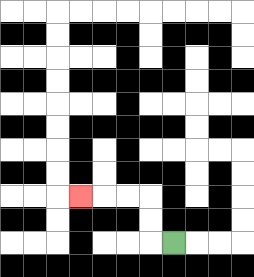{'start': '[7, 10]', 'end': '[3, 8]', 'path_directions': 'L,U,U,L,L,L', 'path_coordinates': '[[7, 10], [6, 10], [6, 9], [6, 8], [5, 8], [4, 8], [3, 8]]'}